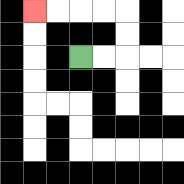{'start': '[3, 2]', 'end': '[1, 0]', 'path_directions': 'R,R,U,U,L,L,L,L', 'path_coordinates': '[[3, 2], [4, 2], [5, 2], [5, 1], [5, 0], [4, 0], [3, 0], [2, 0], [1, 0]]'}